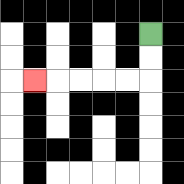{'start': '[6, 1]', 'end': '[1, 3]', 'path_directions': 'D,D,L,L,L,L,L', 'path_coordinates': '[[6, 1], [6, 2], [6, 3], [5, 3], [4, 3], [3, 3], [2, 3], [1, 3]]'}